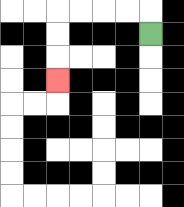{'start': '[6, 1]', 'end': '[2, 3]', 'path_directions': 'U,L,L,L,L,D,D,D', 'path_coordinates': '[[6, 1], [6, 0], [5, 0], [4, 0], [3, 0], [2, 0], [2, 1], [2, 2], [2, 3]]'}